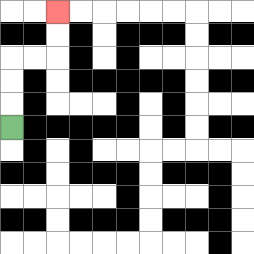{'start': '[0, 5]', 'end': '[2, 0]', 'path_directions': 'U,U,U,R,R,U,U', 'path_coordinates': '[[0, 5], [0, 4], [0, 3], [0, 2], [1, 2], [2, 2], [2, 1], [2, 0]]'}